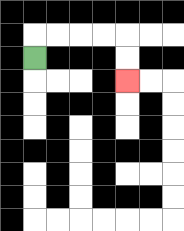{'start': '[1, 2]', 'end': '[5, 3]', 'path_directions': 'U,R,R,R,R,D,D', 'path_coordinates': '[[1, 2], [1, 1], [2, 1], [3, 1], [4, 1], [5, 1], [5, 2], [5, 3]]'}